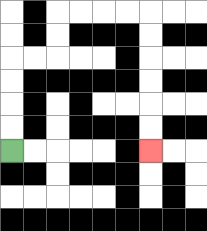{'start': '[0, 6]', 'end': '[6, 6]', 'path_directions': 'U,U,U,U,R,R,U,U,R,R,R,R,D,D,D,D,D,D', 'path_coordinates': '[[0, 6], [0, 5], [0, 4], [0, 3], [0, 2], [1, 2], [2, 2], [2, 1], [2, 0], [3, 0], [4, 0], [5, 0], [6, 0], [6, 1], [6, 2], [6, 3], [6, 4], [6, 5], [6, 6]]'}